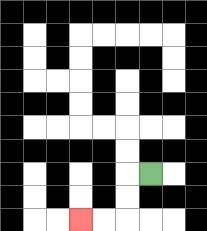{'start': '[6, 7]', 'end': '[3, 9]', 'path_directions': 'L,D,D,L,L', 'path_coordinates': '[[6, 7], [5, 7], [5, 8], [5, 9], [4, 9], [3, 9]]'}